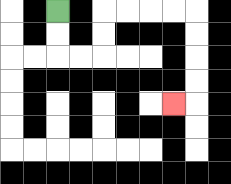{'start': '[2, 0]', 'end': '[7, 4]', 'path_directions': 'D,D,R,R,U,U,R,R,R,R,D,D,D,D,L', 'path_coordinates': '[[2, 0], [2, 1], [2, 2], [3, 2], [4, 2], [4, 1], [4, 0], [5, 0], [6, 0], [7, 0], [8, 0], [8, 1], [8, 2], [8, 3], [8, 4], [7, 4]]'}